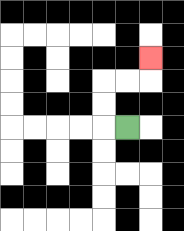{'start': '[5, 5]', 'end': '[6, 2]', 'path_directions': 'L,U,U,R,R,U', 'path_coordinates': '[[5, 5], [4, 5], [4, 4], [4, 3], [5, 3], [6, 3], [6, 2]]'}